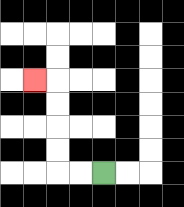{'start': '[4, 7]', 'end': '[1, 3]', 'path_directions': 'L,L,U,U,U,U,L', 'path_coordinates': '[[4, 7], [3, 7], [2, 7], [2, 6], [2, 5], [2, 4], [2, 3], [1, 3]]'}